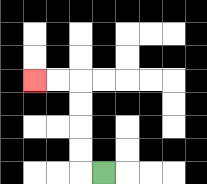{'start': '[4, 7]', 'end': '[1, 3]', 'path_directions': 'L,U,U,U,U,L,L', 'path_coordinates': '[[4, 7], [3, 7], [3, 6], [3, 5], [3, 4], [3, 3], [2, 3], [1, 3]]'}